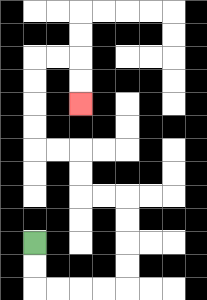{'start': '[1, 10]', 'end': '[3, 4]', 'path_directions': 'D,D,R,R,R,R,U,U,U,U,L,L,U,U,L,L,U,U,U,U,R,R,D,D', 'path_coordinates': '[[1, 10], [1, 11], [1, 12], [2, 12], [3, 12], [4, 12], [5, 12], [5, 11], [5, 10], [5, 9], [5, 8], [4, 8], [3, 8], [3, 7], [3, 6], [2, 6], [1, 6], [1, 5], [1, 4], [1, 3], [1, 2], [2, 2], [3, 2], [3, 3], [3, 4]]'}